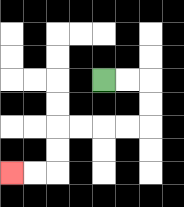{'start': '[4, 3]', 'end': '[0, 7]', 'path_directions': 'R,R,D,D,L,L,L,L,D,D,L,L', 'path_coordinates': '[[4, 3], [5, 3], [6, 3], [6, 4], [6, 5], [5, 5], [4, 5], [3, 5], [2, 5], [2, 6], [2, 7], [1, 7], [0, 7]]'}